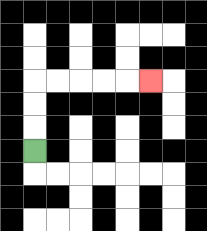{'start': '[1, 6]', 'end': '[6, 3]', 'path_directions': 'U,U,U,R,R,R,R,R', 'path_coordinates': '[[1, 6], [1, 5], [1, 4], [1, 3], [2, 3], [3, 3], [4, 3], [5, 3], [6, 3]]'}